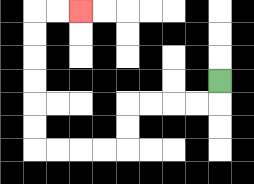{'start': '[9, 3]', 'end': '[3, 0]', 'path_directions': 'D,L,L,L,L,D,D,L,L,L,L,U,U,U,U,U,U,R,R', 'path_coordinates': '[[9, 3], [9, 4], [8, 4], [7, 4], [6, 4], [5, 4], [5, 5], [5, 6], [4, 6], [3, 6], [2, 6], [1, 6], [1, 5], [1, 4], [1, 3], [1, 2], [1, 1], [1, 0], [2, 0], [3, 0]]'}